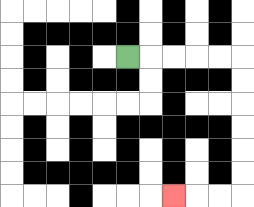{'start': '[5, 2]', 'end': '[7, 8]', 'path_directions': 'R,R,R,R,R,D,D,D,D,D,D,L,L,L', 'path_coordinates': '[[5, 2], [6, 2], [7, 2], [8, 2], [9, 2], [10, 2], [10, 3], [10, 4], [10, 5], [10, 6], [10, 7], [10, 8], [9, 8], [8, 8], [7, 8]]'}